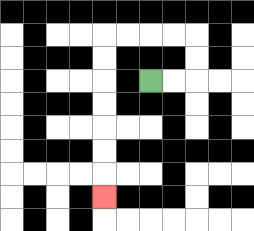{'start': '[6, 3]', 'end': '[4, 8]', 'path_directions': 'R,R,U,U,L,L,L,L,D,D,D,D,D,D,D', 'path_coordinates': '[[6, 3], [7, 3], [8, 3], [8, 2], [8, 1], [7, 1], [6, 1], [5, 1], [4, 1], [4, 2], [4, 3], [4, 4], [4, 5], [4, 6], [4, 7], [4, 8]]'}